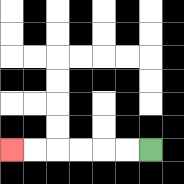{'start': '[6, 6]', 'end': '[0, 6]', 'path_directions': 'L,L,L,L,L,L', 'path_coordinates': '[[6, 6], [5, 6], [4, 6], [3, 6], [2, 6], [1, 6], [0, 6]]'}